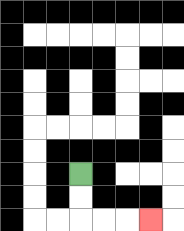{'start': '[3, 7]', 'end': '[6, 9]', 'path_directions': 'D,D,R,R,R', 'path_coordinates': '[[3, 7], [3, 8], [3, 9], [4, 9], [5, 9], [6, 9]]'}